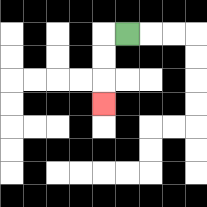{'start': '[5, 1]', 'end': '[4, 4]', 'path_directions': 'L,D,D,D', 'path_coordinates': '[[5, 1], [4, 1], [4, 2], [4, 3], [4, 4]]'}